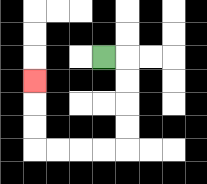{'start': '[4, 2]', 'end': '[1, 3]', 'path_directions': 'R,D,D,D,D,L,L,L,L,U,U,U', 'path_coordinates': '[[4, 2], [5, 2], [5, 3], [5, 4], [5, 5], [5, 6], [4, 6], [3, 6], [2, 6], [1, 6], [1, 5], [1, 4], [1, 3]]'}